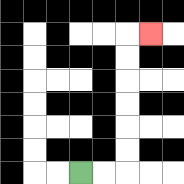{'start': '[3, 7]', 'end': '[6, 1]', 'path_directions': 'R,R,U,U,U,U,U,U,R', 'path_coordinates': '[[3, 7], [4, 7], [5, 7], [5, 6], [5, 5], [5, 4], [5, 3], [5, 2], [5, 1], [6, 1]]'}